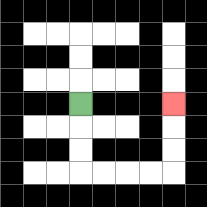{'start': '[3, 4]', 'end': '[7, 4]', 'path_directions': 'D,D,D,R,R,R,R,U,U,U', 'path_coordinates': '[[3, 4], [3, 5], [3, 6], [3, 7], [4, 7], [5, 7], [6, 7], [7, 7], [7, 6], [7, 5], [7, 4]]'}